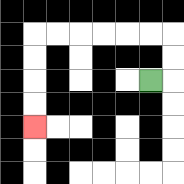{'start': '[6, 3]', 'end': '[1, 5]', 'path_directions': 'R,U,U,L,L,L,L,L,L,D,D,D,D', 'path_coordinates': '[[6, 3], [7, 3], [7, 2], [7, 1], [6, 1], [5, 1], [4, 1], [3, 1], [2, 1], [1, 1], [1, 2], [1, 3], [1, 4], [1, 5]]'}